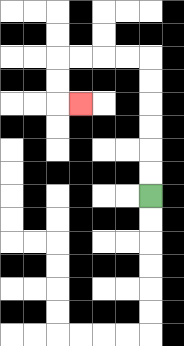{'start': '[6, 8]', 'end': '[3, 4]', 'path_directions': 'U,U,U,U,U,U,L,L,L,L,D,D,R', 'path_coordinates': '[[6, 8], [6, 7], [6, 6], [6, 5], [6, 4], [6, 3], [6, 2], [5, 2], [4, 2], [3, 2], [2, 2], [2, 3], [2, 4], [3, 4]]'}